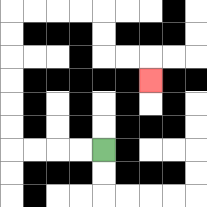{'start': '[4, 6]', 'end': '[6, 3]', 'path_directions': 'L,L,L,L,U,U,U,U,U,U,R,R,R,R,D,D,R,R,D', 'path_coordinates': '[[4, 6], [3, 6], [2, 6], [1, 6], [0, 6], [0, 5], [0, 4], [0, 3], [0, 2], [0, 1], [0, 0], [1, 0], [2, 0], [3, 0], [4, 0], [4, 1], [4, 2], [5, 2], [6, 2], [6, 3]]'}